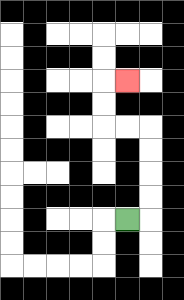{'start': '[5, 9]', 'end': '[5, 3]', 'path_directions': 'R,U,U,U,U,L,L,U,U,R', 'path_coordinates': '[[5, 9], [6, 9], [6, 8], [6, 7], [6, 6], [6, 5], [5, 5], [4, 5], [4, 4], [4, 3], [5, 3]]'}